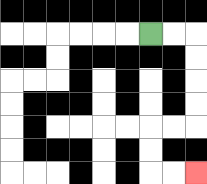{'start': '[6, 1]', 'end': '[8, 7]', 'path_directions': 'R,R,D,D,D,D,L,L,D,D,R,R', 'path_coordinates': '[[6, 1], [7, 1], [8, 1], [8, 2], [8, 3], [8, 4], [8, 5], [7, 5], [6, 5], [6, 6], [6, 7], [7, 7], [8, 7]]'}